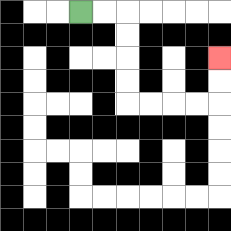{'start': '[3, 0]', 'end': '[9, 2]', 'path_directions': 'R,R,D,D,D,D,R,R,R,R,U,U', 'path_coordinates': '[[3, 0], [4, 0], [5, 0], [5, 1], [5, 2], [5, 3], [5, 4], [6, 4], [7, 4], [8, 4], [9, 4], [9, 3], [9, 2]]'}